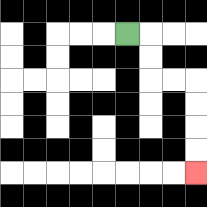{'start': '[5, 1]', 'end': '[8, 7]', 'path_directions': 'R,D,D,R,R,D,D,D,D', 'path_coordinates': '[[5, 1], [6, 1], [6, 2], [6, 3], [7, 3], [8, 3], [8, 4], [8, 5], [8, 6], [8, 7]]'}